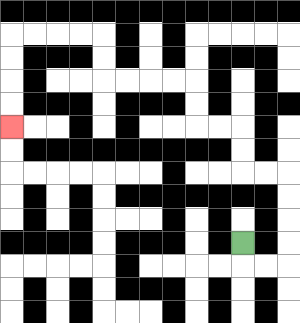{'start': '[10, 10]', 'end': '[0, 5]', 'path_directions': 'D,R,R,U,U,U,U,L,L,U,U,L,L,U,U,L,L,L,L,U,U,L,L,L,L,D,D,D,D', 'path_coordinates': '[[10, 10], [10, 11], [11, 11], [12, 11], [12, 10], [12, 9], [12, 8], [12, 7], [11, 7], [10, 7], [10, 6], [10, 5], [9, 5], [8, 5], [8, 4], [8, 3], [7, 3], [6, 3], [5, 3], [4, 3], [4, 2], [4, 1], [3, 1], [2, 1], [1, 1], [0, 1], [0, 2], [0, 3], [0, 4], [0, 5]]'}